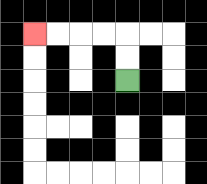{'start': '[5, 3]', 'end': '[1, 1]', 'path_directions': 'U,U,L,L,L,L', 'path_coordinates': '[[5, 3], [5, 2], [5, 1], [4, 1], [3, 1], [2, 1], [1, 1]]'}